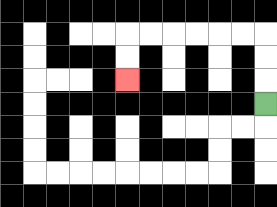{'start': '[11, 4]', 'end': '[5, 3]', 'path_directions': 'U,U,U,L,L,L,L,L,L,D,D', 'path_coordinates': '[[11, 4], [11, 3], [11, 2], [11, 1], [10, 1], [9, 1], [8, 1], [7, 1], [6, 1], [5, 1], [5, 2], [5, 3]]'}